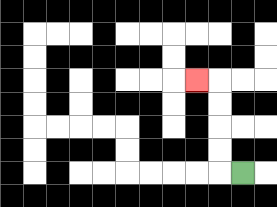{'start': '[10, 7]', 'end': '[8, 3]', 'path_directions': 'L,U,U,U,U,L', 'path_coordinates': '[[10, 7], [9, 7], [9, 6], [9, 5], [9, 4], [9, 3], [8, 3]]'}